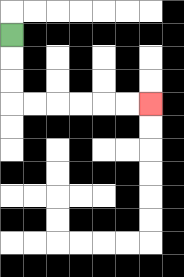{'start': '[0, 1]', 'end': '[6, 4]', 'path_directions': 'D,D,D,R,R,R,R,R,R', 'path_coordinates': '[[0, 1], [0, 2], [0, 3], [0, 4], [1, 4], [2, 4], [3, 4], [4, 4], [5, 4], [6, 4]]'}